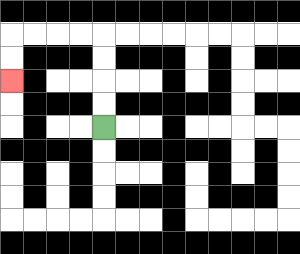{'start': '[4, 5]', 'end': '[0, 3]', 'path_directions': 'U,U,U,U,L,L,L,L,D,D', 'path_coordinates': '[[4, 5], [4, 4], [4, 3], [4, 2], [4, 1], [3, 1], [2, 1], [1, 1], [0, 1], [0, 2], [0, 3]]'}